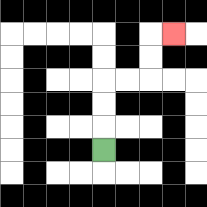{'start': '[4, 6]', 'end': '[7, 1]', 'path_directions': 'U,U,U,R,R,U,U,R', 'path_coordinates': '[[4, 6], [4, 5], [4, 4], [4, 3], [5, 3], [6, 3], [6, 2], [6, 1], [7, 1]]'}